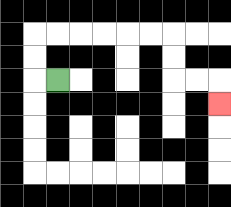{'start': '[2, 3]', 'end': '[9, 4]', 'path_directions': 'L,U,U,R,R,R,R,R,R,D,D,R,R,D', 'path_coordinates': '[[2, 3], [1, 3], [1, 2], [1, 1], [2, 1], [3, 1], [4, 1], [5, 1], [6, 1], [7, 1], [7, 2], [7, 3], [8, 3], [9, 3], [9, 4]]'}